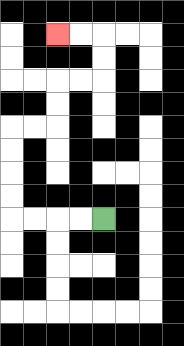{'start': '[4, 9]', 'end': '[2, 1]', 'path_directions': 'L,L,L,L,U,U,U,U,R,R,U,U,R,R,U,U,L,L', 'path_coordinates': '[[4, 9], [3, 9], [2, 9], [1, 9], [0, 9], [0, 8], [0, 7], [0, 6], [0, 5], [1, 5], [2, 5], [2, 4], [2, 3], [3, 3], [4, 3], [4, 2], [4, 1], [3, 1], [2, 1]]'}